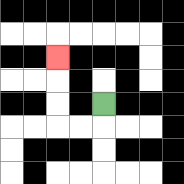{'start': '[4, 4]', 'end': '[2, 2]', 'path_directions': 'D,L,L,U,U,U', 'path_coordinates': '[[4, 4], [4, 5], [3, 5], [2, 5], [2, 4], [2, 3], [2, 2]]'}